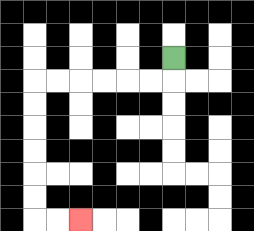{'start': '[7, 2]', 'end': '[3, 9]', 'path_directions': 'D,L,L,L,L,L,L,D,D,D,D,D,D,R,R', 'path_coordinates': '[[7, 2], [7, 3], [6, 3], [5, 3], [4, 3], [3, 3], [2, 3], [1, 3], [1, 4], [1, 5], [1, 6], [1, 7], [1, 8], [1, 9], [2, 9], [3, 9]]'}